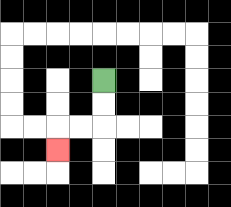{'start': '[4, 3]', 'end': '[2, 6]', 'path_directions': 'D,D,L,L,D', 'path_coordinates': '[[4, 3], [4, 4], [4, 5], [3, 5], [2, 5], [2, 6]]'}